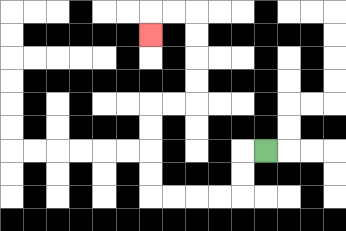{'start': '[11, 6]', 'end': '[6, 1]', 'path_directions': 'L,D,D,L,L,L,L,U,U,U,U,R,R,U,U,U,U,L,L,D', 'path_coordinates': '[[11, 6], [10, 6], [10, 7], [10, 8], [9, 8], [8, 8], [7, 8], [6, 8], [6, 7], [6, 6], [6, 5], [6, 4], [7, 4], [8, 4], [8, 3], [8, 2], [8, 1], [8, 0], [7, 0], [6, 0], [6, 1]]'}